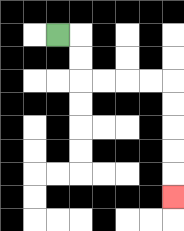{'start': '[2, 1]', 'end': '[7, 8]', 'path_directions': 'R,D,D,R,R,R,R,D,D,D,D,D', 'path_coordinates': '[[2, 1], [3, 1], [3, 2], [3, 3], [4, 3], [5, 3], [6, 3], [7, 3], [7, 4], [7, 5], [7, 6], [7, 7], [7, 8]]'}